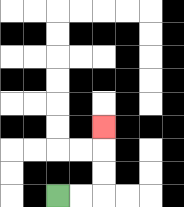{'start': '[2, 8]', 'end': '[4, 5]', 'path_directions': 'R,R,U,U,U', 'path_coordinates': '[[2, 8], [3, 8], [4, 8], [4, 7], [4, 6], [4, 5]]'}